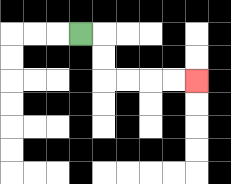{'start': '[3, 1]', 'end': '[8, 3]', 'path_directions': 'R,D,D,R,R,R,R', 'path_coordinates': '[[3, 1], [4, 1], [4, 2], [4, 3], [5, 3], [6, 3], [7, 3], [8, 3]]'}